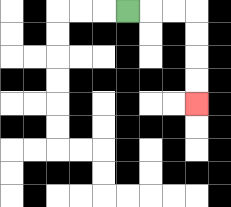{'start': '[5, 0]', 'end': '[8, 4]', 'path_directions': 'R,R,R,D,D,D,D', 'path_coordinates': '[[5, 0], [6, 0], [7, 0], [8, 0], [8, 1], [8, 2], [8, 3], [8, 4]]'}